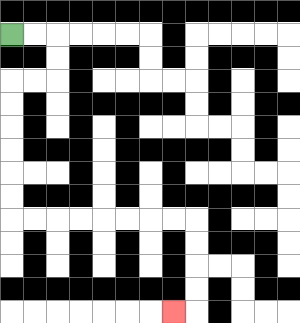{'start': '[0, 1]', 'end': '[7, 13]', 'path_directions': 'R,R,D,D,L,L,D,D,D,D,D,D,R,R,R,R,R,R,R,R,D,D,D,D,L', 'path_coordinates': '[[0, 1], [1, 1], [2, 1], [2, 2], [2, 3], [1, 3], [0, 3], [0, 4], [0, 5], [0, 6], [0, 7], [0, 8], [0, 9], [1, 9], [2, 9], [3, 9], [4, 9], [5, 9], [6, 9], [7, 9], [8, 9], [8, 10], [8, 11], [8, 12], [8, 13], [7, 13]]'}